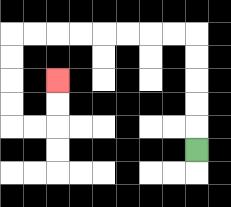{'start': '[8, 6]', 'end': '[2, 3]', 'path_directions': 'U,U,U,U,U,L,L,L,L,L,L,L,L,D,D,D,D,R,R,U,U', 'path_coordinates': '[[8, 6], [8, 5], [8, 4], [8, 3], [8, 2], [8, 1], [7, 1], [6, 1], [5, 1], [4, 1], [3, 1], [2, 1], [1, 1], [0, 1], [0, 2], [0, 3], [0, 4], [0, 5], [1, 5], [2, 5], [2, 4], [2, 3]]'}